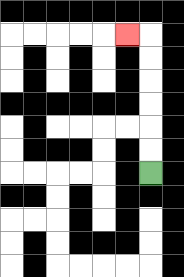{'start': '[6, 7]', 'end': '[5, 1]', 'path_directions': 'U,U,U,U,U,U,L', 'path_coordinates': '[[6, 7], [6, 6], [6, 5], [6, 4], [6, 3], [6, 2], [6, 1], [5, 1]]'}